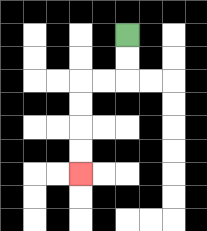{'start': '[5, 1]', 'end': '[3, 7]', 'path_directions': 'D,D,L,L,D,D,D,D', 'path_coordinates': '[[5, 1], [5, 2], [5, 3], [4, 3], [3, 3], [3, 4], [3, 5], [3, 6], [3, 7]]'}